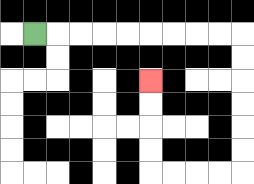{'start': '[1, 1]', 'end': '[6, 3]', 'path_directions': 'R,R,R,R,R,R,R,R,R,D,D,D,D,D,D,L,L,L,L,U,U,U,U', 'path_coordinates': '[[1, 1], [2, 1], [3, 1], [4, 1], [5, 1], [6, 1], [7, 1], [8, 1], [9, 1], [10, 1], [10, 2], [10, 3], [10, 4], [10, 5], [10, 6], [10, 7], [9, 7], [8, 7], [7, 7], [6, 7], [6, 6], [6, 5], [6, 4], [6, 3]]'}